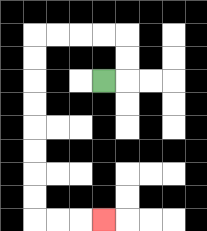{'start': '[4, 3]', 'end': '[4, 9]', 'path_directions': 'R,U,U,L,L,L,L,D,D,D,D,D,D,D,D,R,R,R', 'path_coordinates': '[[4, 3], [5, 3], [5, 2], [5, 1], [4, 1], [3, 1], [2, 1], [1, 1], [1, 2], [1, 3], [1, 4], [1, 5], [1, 6], [1, 7], [1, 8], [1, 9], [2, 9], [3, 9], [4, 9]]'}